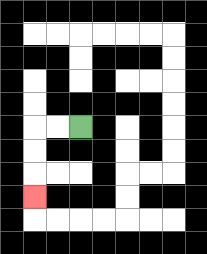{'start': '[3, 5]', 'end': '[1, 8]', 'path_directions': 'L,L,D,D,D', 'path_coordinates': '[[3, 5], [2, 5], [1, 5], [1, 6], [1, 7], [1, 8]]'}